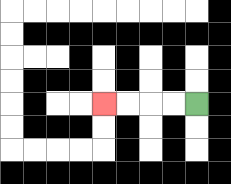{'start': '[8, 4]', 'end': '[4, 4]', 'path_directions': 'L,L,L,L', 'path_coordinates': '[[8, 4], [7, 4], [6, 4], [5, 4], [4, 4]]'}